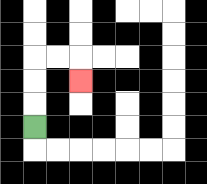{'start': '[1, 5]', 'end': '[3, 3]', 'path_directions': 'U,U,U,R,R,D', 'path_coordinates': '[[1, 5], [1, 4], [1, 3], [1, 2], [2, 2], [3, 2], [3, 3]]'}